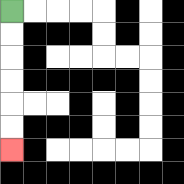{'start': '[0, 0]', 'end': '[0, 6]', 'path_directions': 'D,D,D,D,D,D', 'path_coordinates': '[[0, 0], [0, 1], [0, 2], [0, 3], [0, 4], [0, 5], [0, 6]]'}